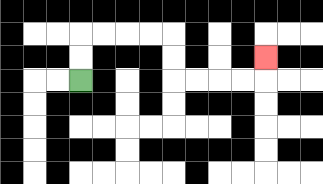{'start': '[3, 3]', 'end': '[11, 2]', 'path_directions': 'U,U,R,R,R,R,D,D,R,R,R,R,U', 'path_coordinates': '[[3, 3], [3, 2], [3, 1], [4, 1], [5, 1], [6, 1], [7, 1], [7, 2], [7, 3], [8, 3], [9, 3], [10, 3], [11, 3], [11, 2]]'}